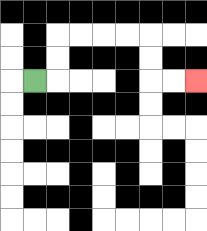{'start': '[1, 3]', 'end': '[8, 3]', 'path_directions': 'R,U,U,R,R,R,R,D,D,R,R', 'path_coordinates': '[[1, 3], [2, 3], [2, 2], [2, 1], [3, 1], [4, 1], [5, 1], [6, 1], [6, 2], [6, 3], [7, 3], [8, 3]]'}